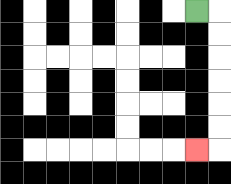{'start': '[8, 0]', 'end': '[8, 6]', 'path_directions': 'R,D,D,D,D,D,D,L', 'path_coordinates': '[[8, 0], [9, 0], [9, 1], [9, 2], [9, 3], [9, 4], [9, 5], [9, 6], [8, 6]]'}